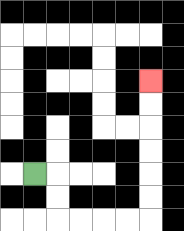{'start': '[1, 7]', 'end': '[6, 3]', 'path_directions': 'R,D,D,R,R,R,R,U,U,U,U,U,U', 'path_coordinates': '[[1, 7], [2, 7], [2, 8], [2, 9], [3, 9], [4, 9], [5, 9], [6, 9], [6, 8], [6, 7], [6, 6], [6, 5], [6, 4], [6, 3]]'}